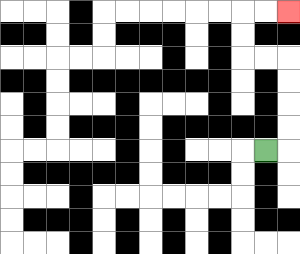{'start': '[11, 6]', 'end': '[12, 0]', 'path_directions': 'R,U,U,U,U,L,L,U,U,R,R', 'path_coordinates': '[[11, 6], [12, 6], [12, 5], [12, 4], [12, 3], [12, 2], [11, 2], [10, 2], [10, 1], [10, 0], [11, 0], [12, 0]]'}